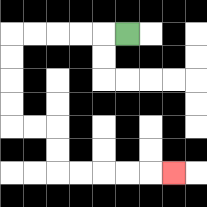{'start': '[5, 1]', 'end': '[7, 7]', 'path_directions': 'L,L,L,L,L,D,D,D,D,R,R,D,D,R,R,R,R,R', 'path_coordinates': '[[5, 1], [4, 1], [3, 1], [2, 1], [1, 1], [0, 1], [0, 2], [0, 3], [0, 4], [0, 5], [1, 5], [2, 5], [2, 6], [2, 7], [3, 7], [4, 7], [5, 7], [6, 7], [7, 7]]'}